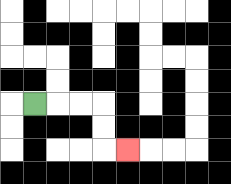{'start': '[1, 4]', 'end': '[5, 6]', 'path_directions': 'R,R,R,D,D,R', 'path_coordinates': '[[1, 4], [2, 4], [3, 4], [4, 4], [4, 5], [4, 6], [5, 6]]'}